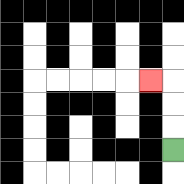{'start': '[7, 6]', 'end': '[6, 3]', 'path_directions': 'U,U,U,L', 'path_coordinates': '[[7, 6], [7, 5], [7, 4], [7, 3], [6, 3]]'}